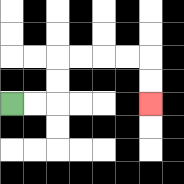{'start': '[0, 4]', 'end': '[6, 4]', 'path_directions': 'R,R,U,U,R,R,R,R,D,D', 'path_coordinates': '[[0, 4], [1, 4], [2, 4], [2, 3], [2, 2], [3, 2], [4, 2], [5, 2], [6, 2], [6, 3], [6, 4]]'}